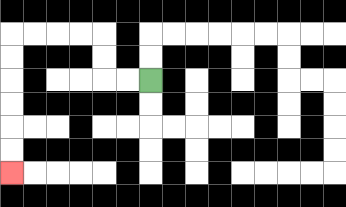{'start': '[6, 3]', 'end': '[0, 7]', 'path_directions': 'L,L,U,U,L,L,L,L,D,D,D,D,D,D', 'path_coordinates': '[[6, 3], [5, 3], [4, 3], [4, 2], [4, 1], [3, 1], [2, 1], [1, 1], [0, 1], [0, 2], [0, 3], [0, 4], [0, 5], [0, 6], [0, 7]]'}